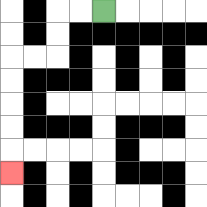{'start': '[4, 0]', 'end': '[0, 7]', 'path_directions': 'L,L,D,D,L,L,D,D,D,D,D', 'path_coordinates': '[[4, 0], [3, 0], [2, 0], [2, 1], [2, 2], [1, 2], [0, 2], [0, 3], [0, 4], [0, 5], [0, 6], [0, 7]]'}